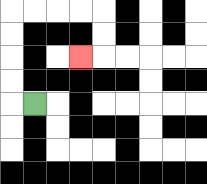{'start': '[1, 4]', 'end': '[3, 2]', 'path_directions': 'L,U,U,U,U,R,R,R,R,D,D,L', 'path_coordinates': '[[1, 4], [0, 4], [0, 3], [0, 2], [0, 1], [0, 0], [1, 0], [2, 0], [3, 0], [4, 0], [4, 1], [4, 2], [3, 2]]'}